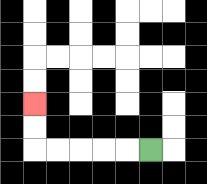{'start': '[6, 6]', 'end': '[1, 4]', 'path_directions': 'L,L,L,L,L,U,U', 'path_coordinates': '[[6, 6], [5, 6], [4, 6], [3, 6], [2, 6], [1, 6], [1, 5], [1, 4]]'}